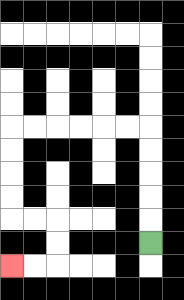{'start': '[6, 10]', 'end': '[0, 11]', 'path_directions': 'U,U,U,U,U,L,L,L,L,L,L,D,D,D,D,R,R,D,D,L,L', 'path_coordinates': '[[6, 10], [6, 9], [6, 8], [6, 7], [6, 6], [6, 5], [5, 5], [4, 5], [3, 5], [2, 5], [1, 5], [0, 5], [0, 6], [0, 7], [0, 8], [0, 9], [1, 9], [2, 9], [2, 10], [2, 11], [1, 11], [0, 11]]'}